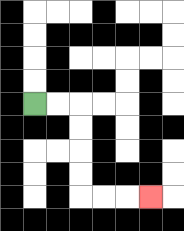{'start': '[1, 4]', 'end': '[6, 8]', 'path_directions': 'R,R,D,D,D,D,R,R,R', 'path_coordinates': '[[1, 4], [2, 4], [3, 4], [3, 5], [3, 6], [3, 7], [3, 8], [4, 8], [5, 8], [6, 8]]'}